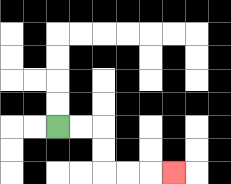{'start': '[2, 5]', 'end': '[7, 7]', 'path_directions': 'R,R,D,D,R,R,R', 'path_coordinates': '[[2, 5], [3, 5], [4, 5], [4, 6], [4, 7], [5, 7], [6, 7], [7, 7]]'}